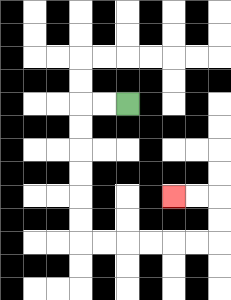{'start': '[5, 4]', 'end': '[7, 8]', 'path_directions': 'L,L,D,D,D,D,D,D,R,R,R,R,R,R,U,U,L,L', 'path_coordinates': '[[5, 4], [4, 4], [3, 4], [3, 5], [3, 6], [3, 7], [3, 8], [3, 9], [3, 10], [4, 10], [5, 10], [6, 10], [7, 10], [8, 10], [9, 10], [9, 9], [9, 8], [8, 8], [7, 8]]'}